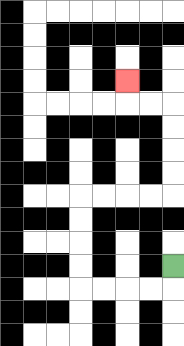{'start': '[7, 11]', 'end': '[5, 3]', 'path_directions': 'D,L,L,L,L,U,U,U,U,R,R,R,R,U,U,U,U,L,L,U', 'path_coordinates': '[[7, 11], [7, 12], [6, 12], [5, 12], [4, 12], [3, 12], [3, 11], [3, 10], [3, 9], [3, 8], [4, 8], [5, 8], [6, 8], [7, 8], [7, 7], [7, 6], [7, 5], [7, 4], [6, 4], [5, 4], [5, 3]]'}